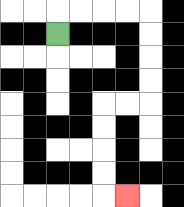{'start': '[2, 1]', 'end': '[5, 8]', 'path_directions': 'U,R,R,R,R,D,D,D,D,L,L,D,D,D,D,R', 'path_coordinates': '[[2, 1], [2, 0], [3, 0], [4, 0], [5, 0], [6, 0], [6, 1], [6, 2], [6, 3], [6, 4], [5, 4], [4, 4], [4, 5], [4, 6], [4, 7], [4, 8], [5, 8]]'}